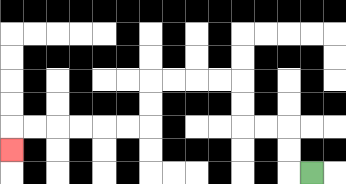{'start': '[13, 7]', 'end': '[0, 6]', 'path_directions': 'L,U,U,L,L,U,U,L,L,L,L,D,D,L,L,L,L,L,L,D', 'path_coordinates': '[[13, 7], [12, 7], [12, 6], [12, 5], [11, 5], [10, 5], [10, 4], [10, 3], [9, 3], [8, 3], [7, 3], [6, 3], [6, 4], [6, 5], [5, 5], [4, 5], [3, 5], [2, 5], [1, 5], [0, 5], [0, 6]]'}